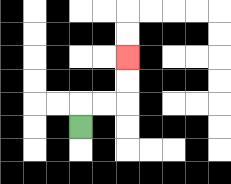{'start': '[3, 5]', 'end': '[5, 2]', 'path_directions': 'U,R,R,U,U', 'path_coordinates': '[[3, 5], [3, 4], [4, 4], [5, 4], [5, 3], [5, 2]]'}